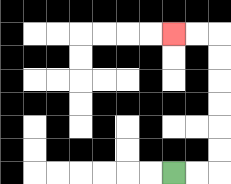{'start': '[7, 7]', 'end': '[7, 1]', 'path_directions': 'R,R,U,U,U,U,U,U,L,L', 'path_coordinates': '[[7, 7], [8, 7], [9, 7], [9, 6], [9, 5], [9, 4], [9, 3], [9, 2], [9, 1], [8, 1], [7, 1]]'}